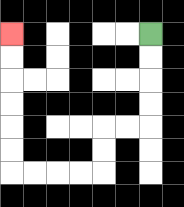{'start': '[6, 1]', 'end': '[0, 1]', 'path_directions': 'D,D,D,D,L,L,D,D,L,L,L,L,U,U,U,U,U,U', 'path_coordinates': '[[6, 1], [6, 2], [6, 3], [6, 4], [6, 5], [5, 5], [4, 5], [4, 6], [4, 7], [3, 7], [2, 7], [1, 7], [0, 7], [0, 6], [0, 5], [0, 4], [0, 3], [0, 2], [0, 1]]'}